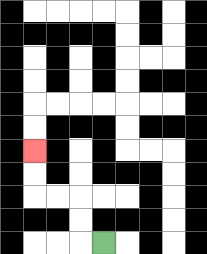{'start': '[4, 10]', 'end': '[1, 6]', 'path_directions': 'L,U,U,L,L,U,U', 'path_coordinates': '[[4, 10], [3, 10], [3, 9], [3, 8], [2, 8], [1, 8], [1, 7], [1, 6]]'}